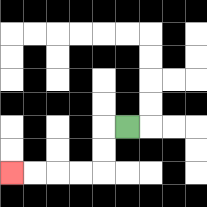{'start': '[5, 5]', 'end': '[0, 7]', 'path_directions': 'L,D,D,L,L,L,L', 'path_coordinates': '[[5, 5], [4, 5], [4, 6], [4, 7], [3, 7], [2, 7], [1, 7], [0, 7]]'}